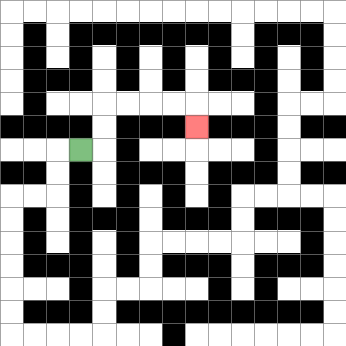{'start': '[3, 6]', 'end': '[8, 5]', 'path_directions': 'R,U,U,R,R,R,R,D', 'path_coordinates': '[[3, 6], [4, 6], [4, 5], [4, 4], [5, 4], [6, 4], [7, 4], [8, 4], [8, 5]]'}